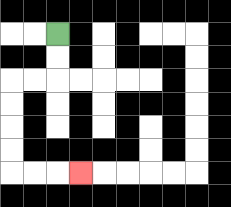{'start': '[2, 1]', 'end': '[3, 7]', 'path_directions': 'D,D,L,L,D,D,D,D,R,R,R', 'path_coordinates': '[[2, 1], [2, 2], [2, 3], [1, 3], [0, 3], [0, 4], [0, 5], [0, 6], [0, 7], [1, 7], [2, 7], [3, 7]]'}